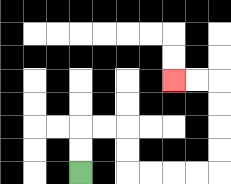{'start': '[3, 7]', 'end': '[7, 3]', 'path_directions': 'U,U,R,R,D,D,R,R,R,R,U,U,U,U,L,L', 'path_coordinates': '[[3, 7], [3, 6], [3, 5], [4, 5], [5, 5], [5, 6], [5, 7], [6, 7], [7, 7], [8, 7], [9, 7], [9, 6], [9, 5], [9, 4], [9, 3], [8, 3], [7, 3]]'}